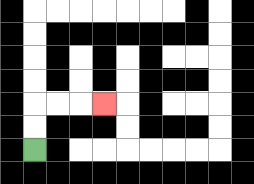{'start': '[1, 6]', 'end': '[4, 4]', 'path_directions': 'U,U,R,R,R', 'path_coordinates': '[[1, 6], [1, 5], [1, 4], [2, 4], [3, 4], [4, 4]]'}